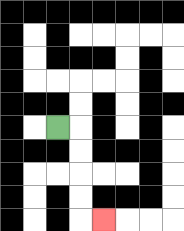{'start': '[2, 5]', 'end': '[4, 9]', 'path_directions': 'R,D,D,D,D,R', 'path_coordinates': '[[2, 5], [3, 5], [3, 6], [3, 7], [3, 8], [3, 9], [4, 9]]'}